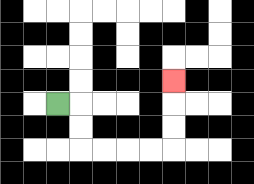{'start': '[2, 4]', 'end': '[7, 3]', 'path_directions': 'R,D,D,R,R,R,R,U,U,U', 'path_coordinates': '[[2, 4], [3, 4], [3, 5], [3, 6], [4, 6], [5, 6], [6, 6], [7, 6], [7, 5], [7, 4], [7, 3]]'}